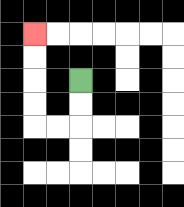{'start': '[3, 3]', 'end': '[1, 1]', 'path_directions': 'D,D,L,L,U,U,U,U', 'path_coordinates': '[[3, 3], [3, 4], [3, 5], [2, 5], [1, 5], [1, 4], [1, 3], [1, 2], [1, 1]]'}